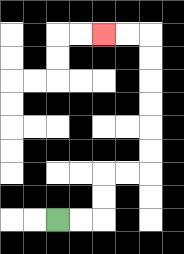{'start': '[2, 9]', 'end': '[4, 1]', 'path_directions': 'R,R,U,U,R,R,U,U,U,U,U,U,L,L', 'path_coordinates': '[[2, 9], [3, 9], [4, 9], [4, 8], [4, 7], [5, 7], [6, 7], [6, 6], [6, 5], [6, 4], [6, 3], [6, 2], [6, 1], [5, 1], [4, 1]]'}